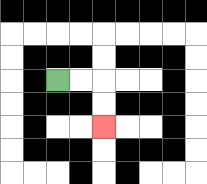{'start': '[2, 3]', 'end': '[4, 5]', 'path_directions': 'R,R,D,D', 'path_coordinates': '[[2, 3], [3, 3], [4, 3], [4, 4], [4, 5]]'}